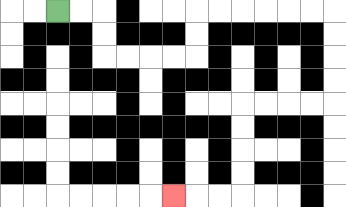{'start': '[2, 0]', 'end': '[7, 8]', 'path_directions': 'R,R,D,D,R,R,R,R,U,U,R,R,R,R,R,R,D,D,D,D,L,L,L,L,D,D,D,D,L,L,L', 'path_coordinates': '[[2, 0], [3, 0], [4, 0], [4, 1], [4, 2], [5, 2], [6, 2], [7, 2], [8, 2], [8, 1], [8, 0], [9, 0], [10, 0], [11, 0], [12, 0], [13, 0], [14, 0], [14, 1], [14, 2], [14, 3], [14, 4], [13, 4], [12, 4], [11, 4], [10, 4], [10, 5], [10, 6], [10, 7], [10, 8], [9, 8], [8, 8], [7, 8]]'}